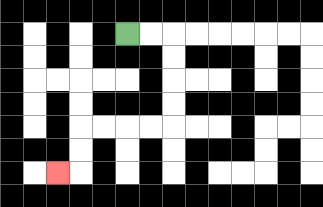{'start': '[5, 1]', 'end': '[2, 7]', 'path_directions': 'R,R,D,D,D,D,L,L,L,L,D,D,L', 'path_coordinates': '[[5, 1], [6, 1], [7, 1], [7, 2], [7, 3], [7, 4], [7, 5], [6, 5], [5, 5], [4, 5], [3, 5], [3, 6], [3, 7], [2, 7]]'}